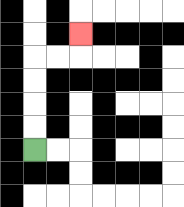{'start': '[1, 6]', 'end': '[3, 1]', 'path_directions': 'U,U,U,U,R,R,U', 'path_coordinates': '[[1, 6], [1, 5], [1, 4], [1, 3], [1, 2], [2, 2], [3, 2], [3, 1]]'}